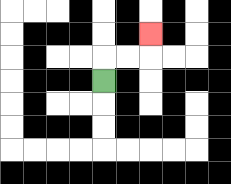{'start': '[4, 3]', 'end': '[6, 1]', 'path_directions': 'U,R,R,U', 'path_coordinates': '[[4, 3], [4, 2], [5, 2], [6, 2], [6, 1]]'}